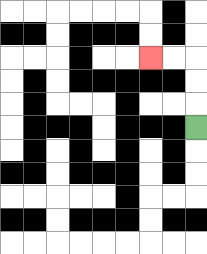{'start': '[8, 5]', 'end': '[6, 2]', 'path_directions': 'U,U,U,L,L', 'path_coordinates': '[[8, 5], [8, 4], [8, 3], [8, 2], [7, 2], [6, 2]]'}